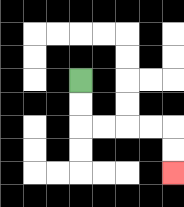{'start': '[3, 3]', 'end': '[7, 7]', 'path_directions': 'D,D,R,R,R,R,D,D', 'path_coordinates': '[[3, 3], [3, 4], [3, 5], [4, 5], [5, 5], [6, 5], [7, 5], [7, 6], [7, 7]]'}